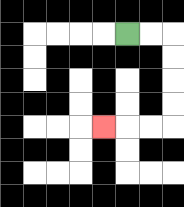{'start': '[5, 1]', 'end': '[4, 5]', 'path_directions': 'R,R,D,D,D,D,L,L,L', 'path_coordinates': '[[5, 1], [6, 1], [7, 1], [7, 2], [7, 3], [7, 4], [7, 5], [6, 5], [5, 5], [4, 5]]'}